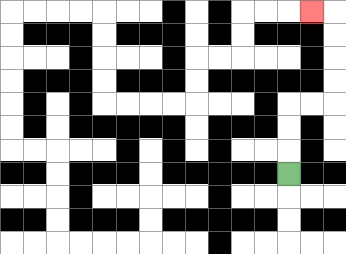{'start': '[12, 7]', 'end': '[13, 0]', 'path_directions': 'U,U,U,R,R,U,U,U,U,L', 'path_coordinates': '[[12, 7], [12, 6], [12, 5], [12, 4], [13, 4], [14, 4], [14, 3], [14, 2], [14, 1], [14, 0], [13, 0]]'}